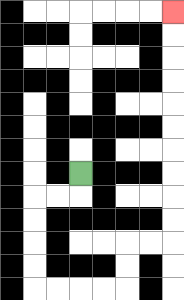{'start': '[3, 7]', 'end': '[7, 0]', 'path_directions': 'D,L,L,D,D,D,D,R,R,R,R,U,U,R,R,U,U,U,U,U,U,U,U,U,U', 'path_coordinates': '[[3, 7], [3, 8], [2, 8], [1, 8], [1, 9], [1, 10], [1, 11], [1, 12], [2, 12], [3, 12], [4, 12], [5, 12], [5, 11], [5, 10], [6, 10], [7, 10], [7, 9], [7, 8], [7, 7], [7, 6], [7, 5], [7, 4], [7, 3], [7, 2], [7, 1], [7, 0]]'}